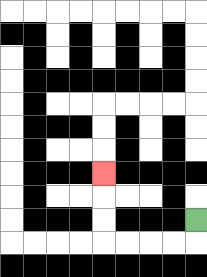{'start': '[8, 9]', 'end': '[4, 7]', 'path_directions': 'D,L,L,L,L,U,U,U', 'path_coordinates': '[[8, 9], [8, 10], [7, 10], [6, 10], [5, 10], [4, 10], [4, 9], [4, 8], [4, 7]]'}